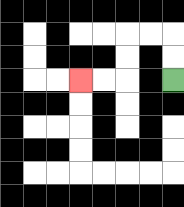{'start': '[7, 3]', 'end': '[3, 3]', 'path_directions': 'U,U,L,L,D,D,L,L', 'path_coordinates': '[[7, 3], [7, 2], [7, 1], [6, 1], [5, 1], [5, 2], [5, 3], [4, 3], [3, 3]]'}